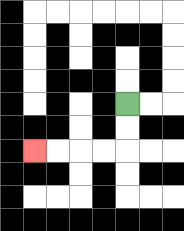{'start': '[5, 4]', 'end': '[1, 6]', 'path_directions': 'D,D,L,L,L,L', 'path_coordinates': '[[5, 4], [5, 5], [5, 6], [4, 6], [3, 6], [2, 6], [1, 6]]'}